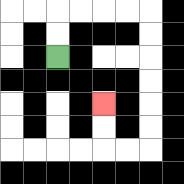{'start': '[2, 2]', 'end': '[4, 4]', 'path_directions': 'U,U,R,R,R,R,D,D,D,D,D,D,L,L,U,U', 'path_coordinates': '[[2, 2], [2, 1], [2, 0], [3, 0], [4, 0], [5, 0], [6, 0], [6, 1], [6, 2], [6, 3], [6, 4], [6, 5], [6, 6], [5, 6], [4, 6], [4, 5], [4, 4]]'}